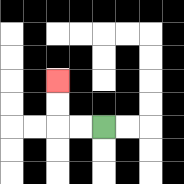{'start': '[4, 5]', 'end': '[2, 3]', 'path_directions': 'L,L,U,U', 'path_coordinates': '[[4, 5], [3, 5], [2, 5], [2, 4], [2, 3]]'}